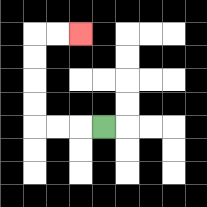{'start': '[4, 5]', 'end': '[3, 1]', 'path_directions': 'L,L,L,U,U,U,U,R,R', 'path_coordinates': '[[4, 5], [3, 5], [2, 5], [1, 5], [1, 4], [1, 3], [1, 2], [1, 1], [2, 1], [3, 1]]'}